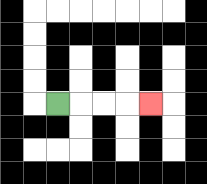{'start': '[2, 4]', 'end': '[6, 4]', 'path_directions': 'R,R,R,R', 'path_coordinates': '[[2, 4], [3, 4], [4, 4], [5, 4], [6, 4]]'}